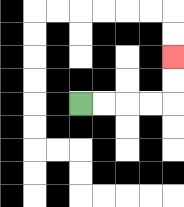{'start': '[3, 4]', 'end': '[7, 2]', 'path_directions': 'R,R,R,R,U,U', 'path_coordinates': '[[3, 4], [4, 4], [5, 4], [6, 4], [7, 4], [7, 3], [7, 2]]'}